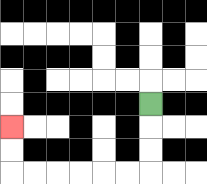{'start': '[6, 4]', 'end': '[0, 5]', 'path_directions': 'D,D,D,L,L,L,L,L,L,U,U', 'path_coordinates': '[[6, 4], [6, 5], [6, 6], [6, 7], [5, 7], [4, 7], [3, 7], [2, 7], [1, 7], [0, 7], [0, 6], [0, 5]]'}